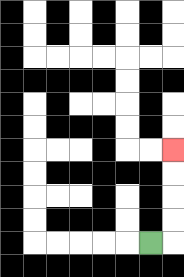{'start': '[6, 10]', 'end': '[7, 6]', 'path_directions': 'R,U,U,U,U', 'path_coordinates': '[[6, 10], [7, 10], [7, 9], [7, 8], [7, 7], [7, 6]]'}